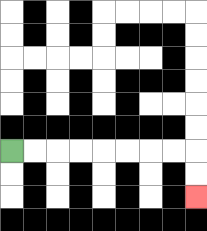{'start': '[0, 6]', 'end': '[8, 8]', 'path_directions': 'R,R,R,R,R,R,R,R,D,D', 'path_coordinates': '[[0, 6], [1, 6], [2, 6], [3, 6], [4, 6], [5, 6], [6, 6], [7, 6], [8, 6], [8, 7], [8, 8]]'}